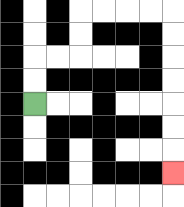{'start': '[1, 4]', 'end': '[7, 7]', 'path_directions': 'U,U,R,R,U,U,R,R,R,R,D,D,D,D,D,D,D', 'path_coordinates': '[[1, 4], [1, 3], [1, 2], [2, 2], [3, 2], [3, 1], [3, 0], [4, 0], [5, 0], [6, 0], [7, 0], [7, 1], [7, 2], [7, 3], [7, 4], [7, 5], [7, 6], [7, 7]]'}